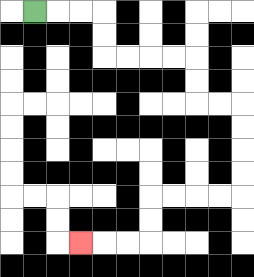{'start': '[1, 0]', 'end': '[3, 10]', 'path_directions': 'R,R,R,D,D,R,R,R,R,D,D,R,R,D,D,D,D,L,L,L,L,D,D,L,L,L', 'path_coordinates': '[[1, 0], [2, 0], [3, 0], [4, 0], [4, 1], [4, 2], [5, 2], [6, 2], [7, 2], [8, 2], [8, 3], [8, 4], [9, 4], [10, 4], [10, 5], [10, 6], [10, 7], [10, 8], [9, 8], [8, 8], [7, 8], [6, 8], [6, 9], [6, 10], [5, 10], [4, 10], [3, 10]]'}